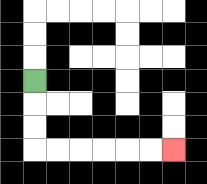{'start': '[1, 3]', 'end': '[7, 6]', 'path_directions': 'D,D,D,R,R,R,R,R,R', 'path_coordinates': '[[1, 3], [1, 4], [1, 5], [1, 6], [2, 6], [3, 6], [4, 6], [5, 6], [6, 6], [7, 6]]'}